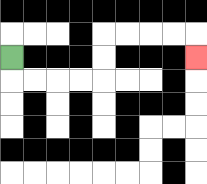{'start': '[0, 2]', 'end': '[8, 2]', 'path_directions': 'D,R,R,R,R,U,U,R,R,R,R,D', 'path_coordinates': '[[0, 2], [0, 3], [1, 3], [2, 3], [3, 3], [4, 3], [4, 2], [4, 1], [5, 1], [6, 1], [7, 1], [8, 1], [8, 2]]'}